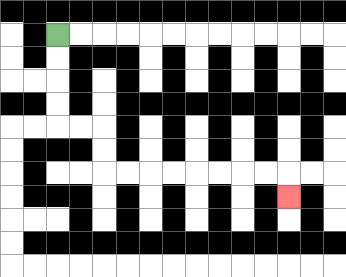{'start': '[2, 1]', 'end': '[12, 8]', 'path_directions': 'D,D,D,D,R,R,D,D,R,R,R,R,R,R,R,R,D', 'path_coordinates': '[[2, 1], [2, 2], [2, 3], [2, 4], [2, 5], [3, 5], [4, 5], [4, 6], [4, 7], [5, 7], [6, 7], [7, 7], [8, 7], [9, 7], [10, 7], [11, 7], [12, 7], [12, 8]]'}